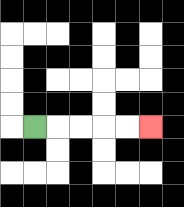{'start': '[1, 5]', 'end': '[6, 5]', 'path_directions': 'R,R,R,R,R', 'path_coordinates': '[[1, 5], [2, 5], [3, 5], [4, 5], [5, 5], [6, 5]]'}